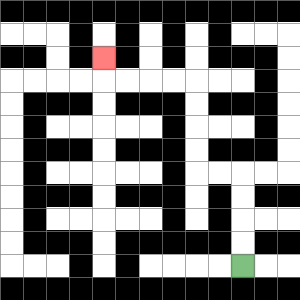{'start': '[10, 11]', 'end': '[4, 2]', 'path_directions': 'U,U,U,U,L,L,U,U,U,U,L,L,L,L,U', 'path_coordinates': '[[10, 11], [10, 10], [10, 9], [10, 8], [10, 7], [9, 7], [8, 7], [8, 6], [8, 5], [8, 4], [8, 3], [7, 3], [6, 3], [5, 3], [4, 3], [4, 2]]'}